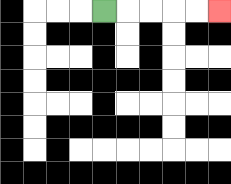{'start': '[4, 0]', 'end': '[9, 0]', 'path_directions': 'R,R,R,R,R', 'path_coordinates': '[[4, 0], [5, 0], [6, 0], [7, 0], [8, 0], [9, 0]]'}